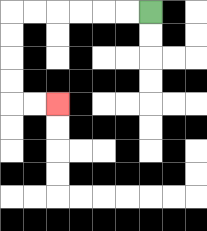{'start': '[6, 0]', 'end': '[2, 4]', 'path_directions': 'L,L,L,L,L,L,D,D,D,D,R,R', 'path_coordinates': '[[6, 0], [5, 0], [4, 0], [3, 0], [2, 0], [1, 0], [0, 0], [0, 1], [0, 2], [0, 3], [0, 4], [1, 4], [2, 4]]'}